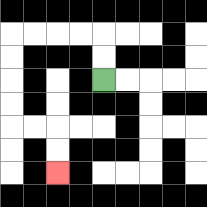{'start': '[4, 3]', 'end': '[2, 7]', 'path_directions': 'U,U,L,L,L,L,D,D,D,D,R,R,D,D', 'path_coordinates': '[[4, 3], [4, 2], [4, 1], [3, 1], [2, 1], [1, 1], [0, 1], [0, 2], [0, 3], [0, 4], [0, 5], [1, 5], [2, 5], [2, 6], [2, 7]]'}